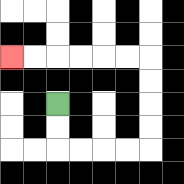{'start': '[2, 4]', 'end': '[0, 2]', 'path_directions': 'D,D,R,R,R,R,U,U,U,U,L,L,L,L,L,L', 'path_coordinates': '[[2, 4], [2, 5], [2, 6], [3, 6], [4, 6], [5, 6], [6, 6], [6, 5], [6, 4], [6, 3], [6, 2], [5, 2], [4, 2], [3, 2], [2, 2], [1, 2], [0, 2]]'}